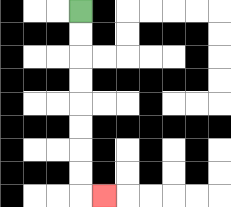{'start': '[3, 0]', 'end': '[4, 8]', 'path_directions': 'D,D,D,D,D,D,D,D,R', 'path_coordinates': '[[3, 0], [3, 1], [3, 2], [3, 3], [3, 4], [3, 5], [3, 6], [3, 7], [3, 8], [4, 8]]'}